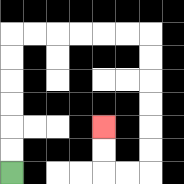{'start': '[0, 7]', 'end': '[4, 5]', 'path_directions': 'U,U,U,U,U,U,R,R,R,R,R,R,D,D,D,D,D,D,L,L,U,U', 'path_coordinates': '[[0, 7], [0, 6], [0, 5], [0, 4], [0, 3], [0, 2], [0, 1], [1, 1], [2, 1], [3, 1], [4, 1], [5, 1], [6, 1], [6, 2], [6, 3], [6, 4], [6, 5], [6, 6], [6, 7], [5, 7], [4, 7], [4, 6], [4, 5]]'}